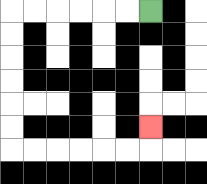{'start': '[6, 0]', 'end': '[6, 5]', 'path_directions': 'L,L,L,L,L,L,D,D,D,D,D,D,R,R,R,R,R,R,U', 'path_coordinates': '[[6, 0], [5, 0], [4, 0], [3, 0], [2, 0], [1, 0], [0, 0], [0, 1], [0, 2], [0, 3], [0, 4], [0, 5], [0, 6], [1, 6], [2, 6], [3, 6], [4, 6], [5, 6], [6, 6], [6, 5]]'}